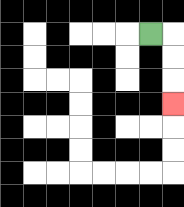{'start': '[6, 1]', 'end': '[7, 4]', 'path_directions': 'R,D,D,D', 'path_coordinates': '[[6, 1], [7, 1], [7, 2], [7, 3], [7, 4]]'}